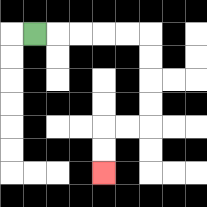{'start': '[1, 1]', 'end': '[4, 7]', 'path_directions': 'R,R,R,R,R,D,D,D,D,L,L,D,D', 'path_coordinates': '[[1, 1], [2, 1], [3, 1], [4, 1], [5, 1], [6, 1], [6, 2], [6, 3], [6, 4], [6, 5], [5, 5], [4, 5], [4, 6], [4, 7]]'}